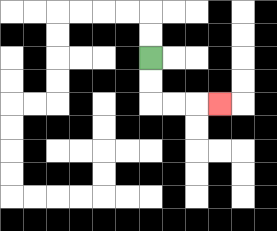{'start': '[6, 2]', 'end': '[9, 4]', 'path_directions': 'D,D,R,R,R', 'path_coordinates': '[[6, 2], [6, 3], [6, 4], [7, 4], [8, 4], [9, 4]]'}